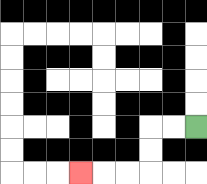{'start': '[8, 5]', 'end': '[3, 7]', 'path_directions': 'L,L,D,D,L,L,L', 'path_coordinates': '[[8, 5], [7, 5], [6, 5], [6, 6], [6, 7], [5, 7], [4, 7], [3, 7]]'}